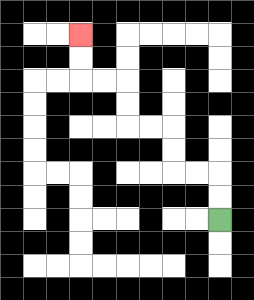{'start': '[9, 9]', 'end': '[3, 1]', 'path_directions': 'U,U,L,L,U,U,L,L,U,U,L,L,U,U', 'path_coordinates': '[[9, 9], [9, 8], [9, 7], [8, 7], [7, 7], [7, 6], [7, 5], [6, 5], [5, 5], [5, 4], [5, 3], [4, 3], [3, 3], [3, 2], [3, 1]]'}